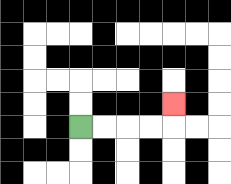{'start': '[3, 5]', 'end': '[7, 4]', 'path_directions': 'R,R,R,R,U', 'path_coordinates': '[[3, 5], [4, 5], [5, 5], [6, 5], [7, 5], [7, 4]]'}